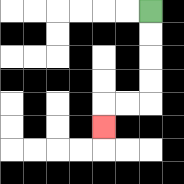{'start': '[6, 0]', 'end': '[4, 5]', 'path_directions': 'D,D,D,D,L,L,D', 'path_coordinates': '[[6, 0], [6, 1], [6, 2], [6, 3], [6, 4], [5, 4], [4, 4], [4, 5]]'}